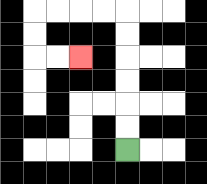{'start': '[5, 6]', 'end': '[3, 2]', 'path_directions': 'U,U,U,U,U,U,L,L,L,L,D,D,R,R', 'path_coordinates': '[[5, 6], [5, 5], [5, 4], [5, 3], [5, 2], [5, 1], [5, 0], [4, 0], [3, 0], [2, 0], [1, 0], [1, 1], [1, 2], [2, 2], [3, 2]]'}